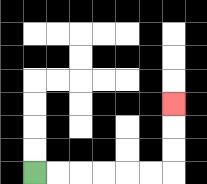{'start': '[1, 7]', 'end': '[7, 4]', 'path_directions': 'R,R,R,R,R,R,U,U,U', 'path_coordinates': '[[1, 7], [2, 7], [3, 7], [4, 7], [5, 7], [6, 7], [7, 7], [7, 6], [7, 5], [7, 4]]'}